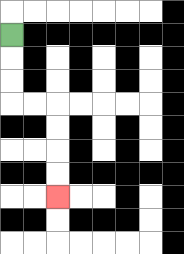{'start': '[0, 1]', 'end': '[2, 8]', 'path_directions': 'D,D,D,R,R,D,D,D,D', 'path_coordinates': '[[0, 1], [0, 2], [0, 3], [0, 4], [1, 4], [2, 4], [2, 5], [2, 6], [2, 7], [2, 8]]'}